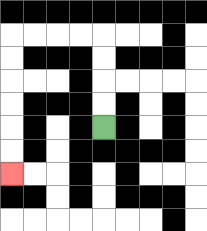{'start': '[4, 5]', 'end': '[0, 7]', 'path_directions': 'U,U,U,U,L,L,L,L,D,D,D,D,D,D', 'path_coordinates': '[[4, 5], [4, 4], [4, 3], [4, 2], [4, 1], [3, 1], [2, 1], [1, 1], [0, 1], [0, 2], [0, 3], [0, 4], [0, 5], [0, 6], [0, 7]]'}